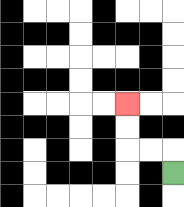{'start': '[7, 7]', 'end': '[5, 4]', 'path_directions': 'U,L,L,U,U', 'path_coordinates': '[[7, 7], [7, 6], [6, 6], [5, 6], [5, 5], [5, 4]]'}